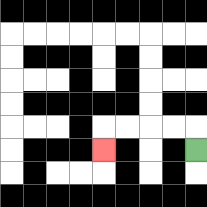{'start': '[8, 6]', 'end': '[4, 6]', 'path_directions': 'U,L,L,L,L,D', 'path_coordinates': '[[8, 6], [8, 5], [7, 5], [6, 5], [5, 5], [4, 5], [4, 6]]'}